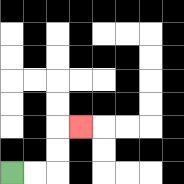{'start': '[0, 7]', 'end': '[3, 5]', 'path_directions': 'R,R,U,U,R', 'path_coordinates': '[[0, 7], [1, 7], [2, 7], [2, 6], [2, 5], [3, 5]]'}